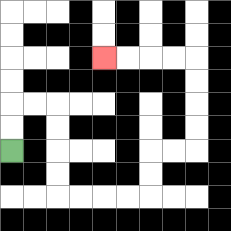{'start': '[0, 6]', 'end': '[4, 2]', 'path_directions': 'U,U,R,R,D,D,D,D,R,R,R,R,U,U,R,R,U,U,U,U,L,L,L,L', 'path_coordinates': '[[0, 6], [0, 5], [0, 4], [1, 4], [2, 4], [2, 5], [2, 6], [2, 7], [2, 8], [3, 8], [4, 8], [5, 8], [6, 8], [6, 7], [6, 6], [7, 6], [8, 6], [8, 5], [8, 4], [8, 3], [8, 2], [7, 2], [6, 2], [5, 2], [4, 2]]'}